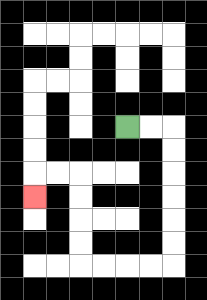{'start': '[5, 5]', 'end': '[1, 8]', 'path_directions': 'R,R,D,D,D,D,D,D,L,L,L,L,U,U,U,U,L,L,D', 'path_coordinates': '[[5, 5], [6, 5], [7, 5], [7, 6], [7, 7], [7, 8], [7, 9], [7, 10], [7, 11], [6, 11], [5, 11], [4, 11], [3, 11], [3, 10], [3, 9], [3, 8], [3, 7], [2, 7], [1, 7], [1, 8]]'}